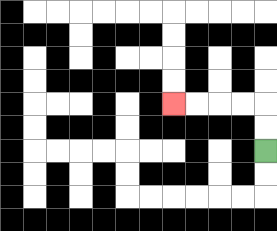{'start': '[11, 6]', 'end': '[7, 4]', 'path_directions': 'U,U,L,L,L,L', 'path_coordinates': '[[11, 6], [11, 5], [11, 4], [10, 4], [9, 4], [8, 4], [7, 4]]'}